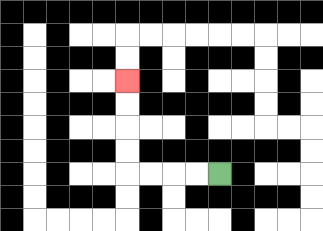{'start': '[9, 7]', 'end': '[5, 3]', 'path_directions': 'L,L,L,L,U,U,U,U', 'path_coordinates': '[[9, 7], [8, 7], [7, 7], [6, 7], [5, 7], [5, 6], [5, 5], [5, 4], [5, 3]]'}